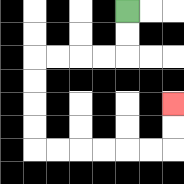{'start': '[5, 0]', 'end': '[7, 4]', 'path_directions': 'D,D,L,L,L,L,D,D,D,D,R,R,R,R,R,R,U,U', 'path_coordinates': '[[5, 0], [5, 1], [5, 2], [4, 2], [3, 2], [2, 2], [1, 2], [1, 3], [1, 4], [1, 5], [1, 6], [2, 6], [3, 6], [4, 6], [5, 6], [6, 6], [7, 6], [7, 5], [7, 4]]'}